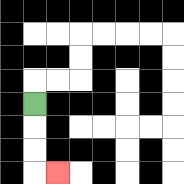{'start': '[1, 4]', 'end': '[2, 7]', 'path_directions': 'D,D,D,R', 'path_coordinates': '[[1, 4], [1, 5], [1, 6], [1, 7], [2, 7]]'}